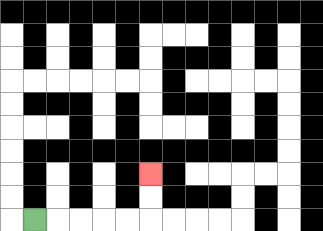{'start': '[1, 9]', 'end': '[6, 7]', 'path_directions': 'R,R,R,R,R,U,U', 'path_coordinates': '[[1, 9], [2, 9], [3, 9], [4, 9], [5, 9], [6, 9], [6, 8], [6, 7]]'}